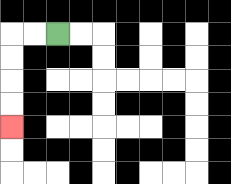{'start': '[2, 1]', 'end': '[0, 5]', 'path_directions': 'L,L,D,D,D,D', 'path_coordinates': '[[2, 1], [1, 1], [0, 1], [0, 2], [0, 3], [0, 4], [0, 5]]'}